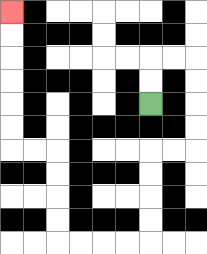{'start': '[6, 4]', 'end': '[0, 0]', 'path_directions': 'U,U,R,R,D,D,D,D,L,L,D,D,D,D,L,L,L,L,U,U,U,U,L,L,U,U,U,U,U,U', 'path_coordinates': '[[6, 4], [6, 3], [6, 2], [7, 2], [8, 2], [8, 3], [8, 4], [8, 5], [8, 6], [7, 6], [6, 6], [6, 7], [6, 8], [6, 9], [6, 10], [5, 10], [4, 10], [3, 10], [2, 10], [2, 9], [2, 8], [2, 7], [2, 6], [1, 6], [0, 6], [0, 5], [0, 4], [0, 3], [0, 2], [0, 1], [0, 0]]'}